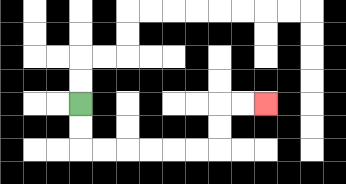{'start': '[3, 4]', 'end': '[11, 4]', 'path_directions': 'D,D,R,R,R,R,R,R,U,U,R,R', 'path_coordinates': '[[3, 4], [3, 5], [3, 6], [4, 6], [5, 6], [6, 6], [7, 6], [8, 6], [9, 6], [9, 5], [9, 4], [10, 4], [11, 4]]'}